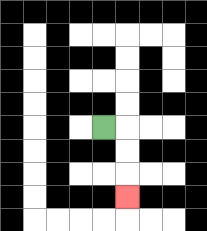{'start': '[4, 5]', 'end': '[5, 8]', 'path_directions': 'R,D,D,D', 'path_coordinates': '[[4, 5], [5, 5], [5, 6], [5, 7], [5, 8]]'}